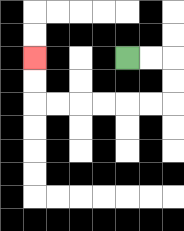{'start': '[5, 2]', 'end': '[1, 2]', 'path_directions': 'R,R,D,D,L,L,L,L,L,L,U,U', 'path_coordinates': '[[5, 2], [6, 2], [7, 2], [7, 3], [7, 4], [6, 4], [5, 4], [4, 4], [3, 4], [2, 4], [1, 4], [1, 3], [1, 2]]'}